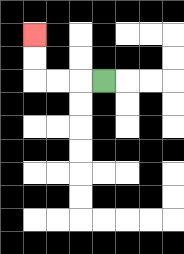{'start': '[4, 3]', 'end': '[1, 1]', 'path_directions': 'L,L,L,U,U', 'path_coordinates': '[[4, 3], [3, 3], [2, 3], [1, 3], [1, 2], [1, 1]]'}